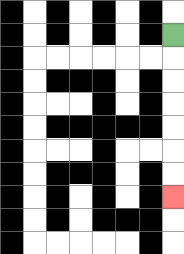{'start': '[7, 1]', 'end': '[7, 8]', 'path_directions': 'D,D,D,D,D,D,D', 'path_coordinates': '[[7, 1], [7, 2], [7, 3], [7, 4], [7, 5], [7, 6], [7, 7], [7, 8]]'}